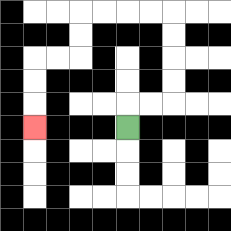{'start': '[5, 5]', 'end': '[1, 5]', 'path_directions': 'U,R,R,U,U,U,U,L,L,L,L,D,D,L,L,D,D,D', 'path_coordinates': '[[5, 5], [5, 4], [6, 4], [7, 4], [7, 3], [7, 2], [7, 1], [7, 0], [6, 0], [5, 0], [4, 0], [3, 0], [3, 1], [3, 2], [2, 2], [1, 2], [1, 3], [1, 4], [1, 5]]'}